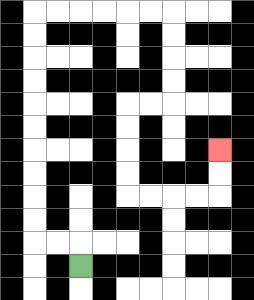{'start': '[3, 11]', 'end': '[9, 6]', 'path_directions': 'U,L,L,U,U,U,U,U,U,U,U,U,U,R,R,R,R,R,R,D,D,D,D,L,L,D,D,D,D,R,R,R,R,U,U', 'path_coordinates': '[[3, 11], [3, 10], [2, 10], [1, 10], [1, 9], [1, 8], [1, 7], [1, 6], [1, 5], [1, 4], [1, 3], [1, 2], [1, 1], [1, 0], [2, 0], [3, 0], [4, 0], [5, 0], [6, 0], [7, 0], [7, 1], [7, 2], [7, 3], [7, 4], [6, 4], [5, 4], [5, 5], [5, 6], [5, 7], [5, 8], [6, 8], [7, 8], [8, 8], [9, 8], [9, 7], [9, 6]]'}